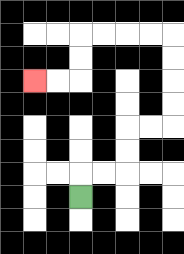{'start': '[3, 8]', 'end': '[1, 3]', 'path_directions': 'U,R,R,U,U,R,R,U,U,U,U,L,L,L,L,D,D,L,L', 'path_coordinates': '[[3, 8], [3, 7], [4, 7], [5, 7], [5, 6], [5, 5], [6, 5], [7, 5], [7, 4], [7, 3], [7, 2], [7, 1], [6, 1], [5, 1], [4, 1], [3, 1], [3, 2], [3, 3], [2, 3], [1, 3]]'}